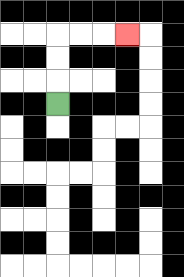{'start': '[2, 4]', 'end': '[5, 1]', 'path_directions': 'U,U,U,R,R,R', 'path_coordinates': '[[2, 4], [2, 3], [2, 2], [2, 1], [3, 1], [4, 1], [5, 1]]'}